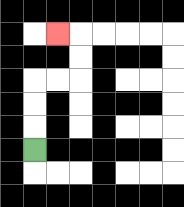{'start': '[1, 6]', 'end': '[2, 1]', 'path_directions': 'U,U,U,R,R,U,U,L', 'path_coordinates': '[[1, 6], [1, 5], [1, 4], [1, 3], [2, 3], [3, 3], [3, 2], [3, 1], [2, 1]]'}